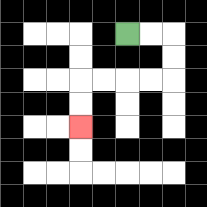{'start': '[5, 1]', 'end': '[3, 5]', 'path_directions': 'R,R,D,D,L,L,L,L,D,D', 'path_coordinates': '[[5, 1], [6, 1], [7, 1], [7, 2], [7, 3], [6, 3], [5, 3], [4, 3], [3, 3], [3, 4], [3, 5]]'}